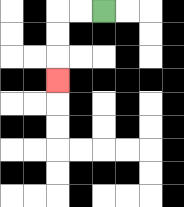{'start': '[4, 0]', 'end': '[2, 3]', 'path_directions': 'L,L,D,D,D', 'path_coordinates': '[[4, 0], [3, 0], [2, 0], [2, 1], [2, 2], [2, 3]]'}